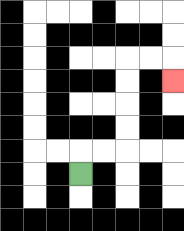{'start': '[3, 7]', 'end': '[7, 3]', 'path_directions': 'U,R,R,U,U,U,U,R,R,D', 'path_coordinates': '[[3, 7], [3, 6], [4, 6], [5, 6], [5, 5], [5, 4], [5, 3], [5, 2], [6, 2], [7, 2], [7, 3]]'}